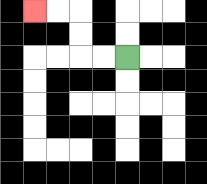{'start': '[5, 2]', 'end': '[1, 0]', 'path_directions': 'L,L,U,U,L,L', 'path_coordinates': '[[5, 2], [4, 2], [3, 2], [3, 1], [3, 0], [2, 0], [1, 0]]'}